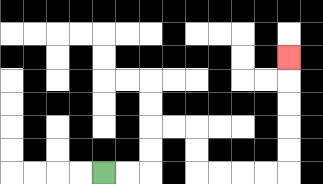{'start': '[4, 7]', 'end': '[12, 2]', 'path_directions': 'R,R,U,U,R,R,D,D,R,R,R,R,U,U,U,U,U', 'path_coordinates': '[[4, 7], [5, 7], [6, 7], [6, 6], [6, 5], [7, 5], [8, 5], [8, 6], [8, 7], [9, 7], [10, 7], [11, 7], [12, 7], [12, 6], [12, 5], [12, 4], [12, 3], [12, 2]]'}